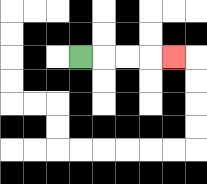{'start': '[3, 2]', 'end': '[7, 2]', 'path_directions': 'R,R,R,R', 'path_coordinates': '[[3, 2], [4, 2], [5, 2], [6, 2], [7, 2]]'}